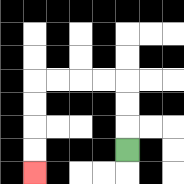{'start': '[5, 6]', 'end': '[1, 7]', 'path_directions': 'U,U,U,L,L,L,L,D,D,D,D', 'path_coordinates': '[[5, 6], [5, 5], [5, 4], [5, 3], [4, 3], [3, 3], [2, 3], [1, 3], [1, 4], [1, 5], [1, 6], [1, 7]]'}